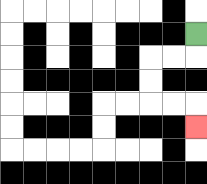{'start': '[8, 1]', 'end': '[8, 5]', 'path_directions': 'D,L,L,D,D,R,R,D', 'path_coordinates': '[[8, 1], [8, 2], [7, 2], [6, 2], [6, 3], [6, 4], [7, 4], [8, 4], [8, 5]]'}